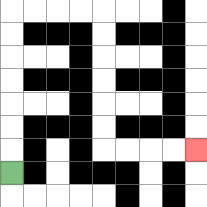{'start': '[0, 7]', 'end': '[8, 6]', 'path_directions': 'U,U,U,U,U,U,U,R,R,R,R,D,D,D,D,D,D,R,R,R,R', 'path_coordinates': '[[0, 7], [0, 6], [0, 5], [0, 4], [0, 3], [0, 2], [0, 1], [0, 0], [1, 0], [2, 0], [3, 0], [4, 0], [4, 1], [4, 2], [4, 3], [4, 4], [4, 5], [4, 6], [5, 6], [6, 6], [7, 6], [8, 6]]'}